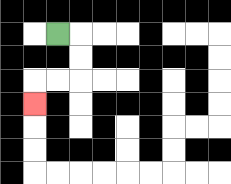{'start': '[2, 1]', 'end': '[1, 4]', 'path_directions': 'R,D,D,L,L,D', 'path_coordinates': '[[2, 1], [3, 1], [3, 2], [3, 3], [2, 3], [1, 3], [1, 4]]'}